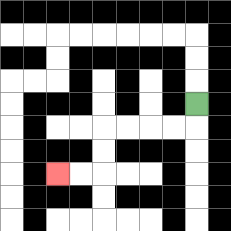{'start': '[8, 4]', 'end': '[2, 7]', 'path_directions': 'D,L,L,L,L,D,D,L,L', 'path_coordinates': '[[8, 4], [8, 5], [7, 5], [6, 5], [5, 5], [4, 5], [4, 6], [4, 7], [3, 7], [2, 7]]'}